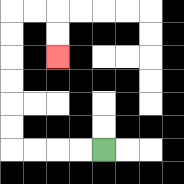{'start': '[4, 6]', 'end': '[2, 2]', 'path_directions': 'L,L,L,L,U,U,U,U,U,U,R,R,D,D', 'path_coordinates': '[[4, 6], [3, 6], [2, 6], [1, 6], [0, 6], [0, 5], [0, 4], [0, 3], [0, 2], [0, 1], [0, 0], [1, 0], [2, 0], [2, 1], [2, 2]]'}